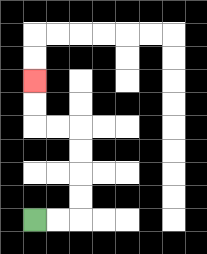{'start': '[1, 9]', 'end': '[1, 3]', 'path_directions': 'R,R,U,U,U,U,L,L,U,U', 'path_coordinates': '[[1, 9], [2, 9], [3, 9], [3, 8], [3, 7], [3, 6], [3, 5], [2, 5], [1, 5], [1, 4], [1, 3]]'}